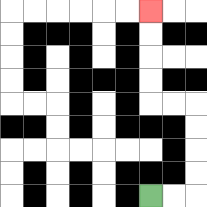{'start': '[6, 8]', 'end': '[6, 0]', 'path_directions': 'R,R,U,U,U,U,L,L,U,U,U,U', 'path_coordinates': '[[6, 8], [7, 8], [8, 8], [8, 7], [8, 6], [8, 5], [8, 4], [7, 4], [6, 4], [6, 3], [6, 2], [6, 1], [6, 0]]'}